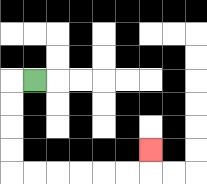{'start': '[1, 3]', 'end': '[6, 6]', 'path_directions': 'L,D,D,D,D,R,R,R,R,R,R,U', 'path_coordinates': '[[1, 3], [0, 3], [0, 4], [0, 5], [0, 6], [0, 7], [1, 7], [2, 7], [3, 7], [4, 7], [5, 7], [6, 7], [6, 6]]'}